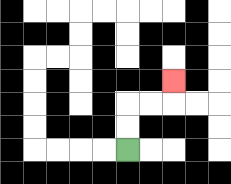{'start': '[5, 6]', 'end': '[7, 3]', 'path_directions': 'U,U,R,R,U', 'path_coordinates': '[[5, 6], [5, 5], [5, 4], [6, 4], [7, 4], [7, 3]]'}